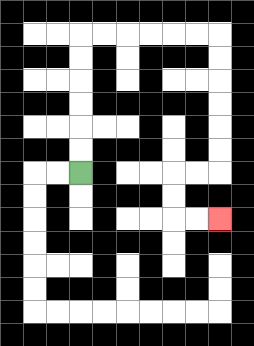{'start': '[3, 7]', 'end': '[9, 9]', 'path_directions': 'U,U,U,U,U,U,R,R,R,R,R,R,D,D,D,D,D,D,L,L,D,D,R,R', 'path_coordinates': '[[3, 7], [3, 6], [3, 5], [3, 4], [3, 3], [3, 2], [3, 1], [4, 1], [5, 1], [6, 1], [7, 1], [8, 1], [9, 1], [9, 2], [9, 3], [9, 4], [9, 5], [9, 6], [9, 7], [8, 7], [7, 7], [7, 8], [7, 9], [8, 9], [9, 9]]'}